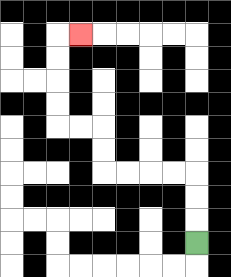{'start': '[8, 10]', 'end': '[3, 1]', 'path_directions': 'U,U,U,L,L,L,L,U,U,L,L,U,U,U,U,R', 'path_coordinates': '[[8, 10], [8, 9], [8, 8], [8, 7], [7, 7], [6, 7], [5, 7], [4, 7], [4, 6], [4, 5], [3, 5], [2, 5], [2, 4], [2, 3], [2, 2], [2, 1], [3, 1]]'}